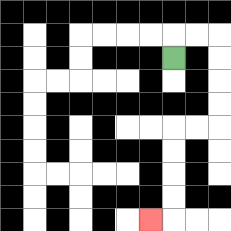{'start': '[7, 2]', 'end': '[6, 9]', 'path_directions': 'U,R,R,D,D,D,D,L,L,D,D,D,D,L', 'path_coordinates': '[[7, 2], [7, 1], [8, 1], [9, 1], [9, 2], [9, 3], [9, 4], [9, 5], [8, 5], [7, 5], [7, 6], [7, 7], [7, 8], [7, 9], [6, 9]]'}